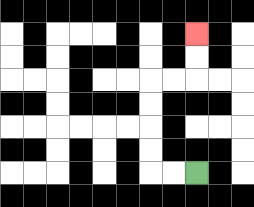{'start': '[8, 7]', 'end': '[8, 1]', 'path_directions': 'L,L,U,U,U,U,R,R,U,U', 'path_coordinates': '[[8, 7], [7, 7], [6, 7], [6, 6], [6, 5], [6, 4], [6, 3], [7, 3], [8, 3], [8, 2], [8, 1]]'}